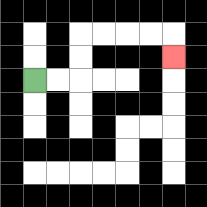{'start': '[1, 3]', 'end': '[7, 2]', 'path_directions': 'R,R,U,U,R,R,R,R,D', 'path_coordinates': '[[1, 3], [2, 3], [3, 3], [3, 2], [3, 1], [4, 1], [5, 1], [6, 1], [7, 1], [7, 2]]'}